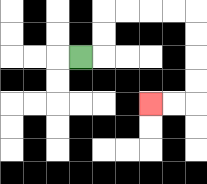{'start': '[3, 2]', 'end': '[6, 4]', 'path_directions': 'R,U,U,R,R,R,R,D,D,D,D,L,L', 'path_coordinates': '[[3, 2], [4, 2], [4, 1], [4, 0], [5, 0], [6, 0], [7, 0], [8, 0], [8, 1], [8, 2], [8, 3], [8, 4], [7, 4], [6, 4]]'}